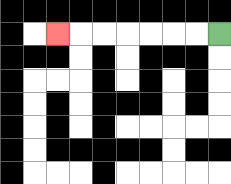{'start': '[9, 1]', 'end': '[2, 1]', 'path_directions': 'L,L,L,L,L,L,L', 'path_coordinates': '[[9, 1], [8, 1], [7, 1], [6, 1], [5, 1], [4, 1], [3, 1], [2, 1]]'}